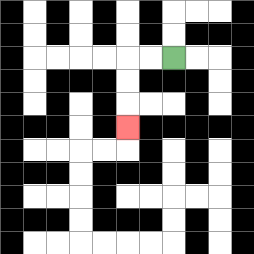{'start': '[7, 2]', 'end': '[5, 5]', 'path_directions': 'L,L,D,D,D', 'path_coordinates': '[[7, 2], [6, 2], [5, 2], [5, 3], [5, 4], [5, 5]]'}